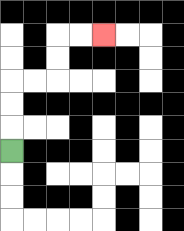{'start': '[0, 6]', 'end': '[4, 1]', 'path_directions': 'U,U,U,R,R,U,U,R,R', 'path_coordinates': '[[0, 6], [0, 5], [0, 4], [0, 3], [1, 3], [2, 3], [2, 2], [2, 1], [3, 1], [4, 1]]'}